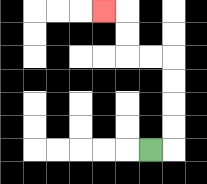{'start': '[6, 6]', 'end': '[4, 0]', 'path_directions': 'R,U,U,U,U,L,L,U,U,L', 'path_coordinates': '[[6, 6], [7, 6], [7, 5], [7, 4], [7, 3], [7, 2], [6, 2], [5, 2], [5, 1], [5, 0], [4, 0]]'}